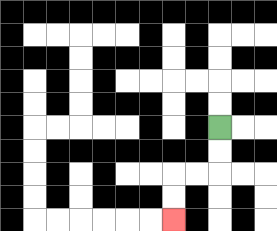{'start': '[9, 5]', 'end': '[7, 9]', 'path_directions': 'D,D,L,L,D,D', 'path_coordinates': '[[9, 5], [9, 6], [9, 7], [8, 7], [7, 7], [7, 8], [7, 9]]'}